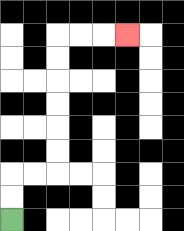{'start': '[0, 9]', 'end': '[5, 1]', 'path_directions': 'U,U,R,R,U,U,U,U,U,U,R,R,R', 'path_coordinates': '[[0, 9], [0, 8], [0, 7], [1, 7], [2, 7], [2, 6], [2, 5], [2, 4], [2, 3], [2, 2], [2, 1], [3, 1], [4, 1], [5, 1]]'}